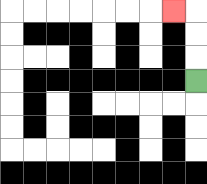{'start': '[8, 3]', 'end': '[7, 0]', 'path_directions': 'U,U,U,L', 'path_coordinates': '[[8, 3], [8, 2], [8, 1], [8, 0], [7, 0]]'}